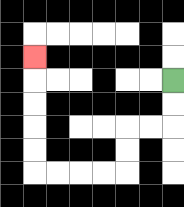{'start': '[7, 3]', 'end': '[1, 2]', 'path_directions': 'D,D,L,L,D,D,L,L,L,L,U,U,U,U,U', 'path_coordinates': '[[7, 3], [7, 4], [7, 5], [6, 5], [5, 5], [5, 6], [5, 7], [4, 7], [3, 7], [2, 7], [1, 7], [1, 6], [1, 5], [1, 4], [1, 3], [1, 2]]'}